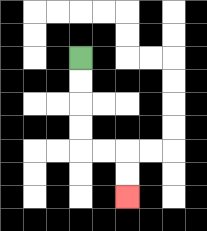{'start': '[3, 2]', 'end': '[5, 8]', 'path_directions': 'D,D,D,D,R,R,D,D', 'path_coordinates': '[[3, 2], [3, 3], [3, 4], [3, 5], [3, 6], [4, 6], [5, 6], [5, 7], [5, 8]]'}